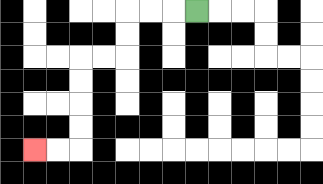{'start': '[8, 0]', 'end': '[1, 6]', 'path_directions': 'L,L,L,D,D,L,L,D,D,D,D,L,L', 'path_coordinates': '[[8, 0], [7, 0], [6, 0], [5, 0], [5, 1], [5, 2], [4, 2], [3, 2], [3, 3], [3, 4], [3, 5], [3, 6], [2, 6], [1, 6]]'}